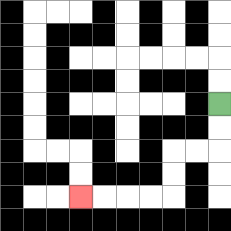{'start': '[9, 4]', 'end': '[3, 8]', 'path_directions': 'D,D,L,L,D,D,L,L,L,L', 'path_coordinates': '[[9, 4], [9, 5], [9, 6], [8, 6], [7, 6], [7, 7], [7, 8], [6, 8], [5, 8], [4, 8], [3, 8]]'}